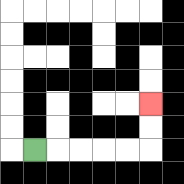{'start': '[1, 6]', 'end': '[6, 4]', 'path_directions': 'R,R,R,R,R,U,U', 'path_coordinates': '[[1, 6], [2, 6], [3, 6], [4, 6], [5, 6], [6, 6], [6, 5], [6, 4]]'}